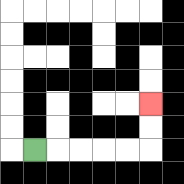{'start': '[1, 6]', 'end': '[6, 4]', 'path_directions': 'R,R,R,R,R,U,U', 'path_coordinates': '[[1, 6], [2, 6], [3, 6], [4, 6], [5, 6], [6, 6], [6, 5], [6, 4]]'}